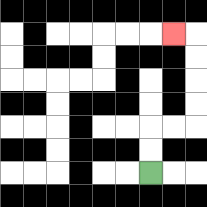{'start': '[6, 7]', 'end': '[7, 1]', 'path_directions': 'U,U,R,R,U,U,U,U,L', 'path_coordinates': '[[6, 7], [6, 6], [6, 5], [7, 5], [8, 5], [8, 4], [8, 3], [8, 2], [8, 1], [7, 1]]'}